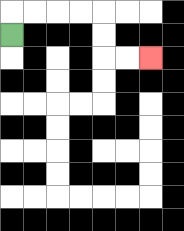{'start': '[0, 1]', 'end': '[6, 2]', 'path_directions': 'U,R,R,R,R,D,D,R,R', 'path_coordinates': '[[0, 1], [0, 0], [1, 0], [2, 0], [3, 0], [4, 0], [4, 1], [4, 2], [5, 2], [6, 2]]'}